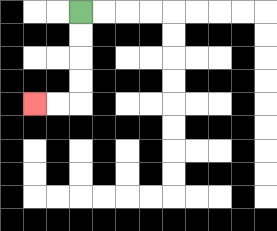{'start': '[3, 0]', 'end': '[1, 4]', 'path_directions': 'D,D,D,D,L,L', 'path_coordinates': '[[3, 0], [3, 1], [3, 2], [3, 3], [3, 4], [2, 4], [1, 4]]'}